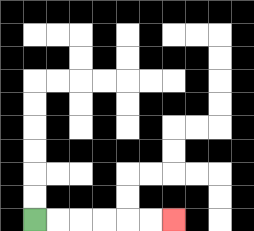{'start': '[1, 9]', 'end': '[7, 9]', 'path_directions': 'R,R,R,R,R,R', 'path_coordinates': '[[1, 9], [2, 9], [3, 9], [4, 9], [5, 9], [6, 9], [7, 9]]'}